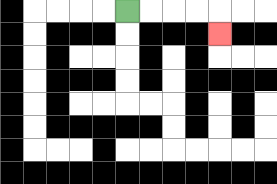{'start': '[5, 0]', 'end': '[9, 1]', 'path_directions': 'R,R,R,R,D', 'path_coordinates': '[[5, 0], [6, 0], [7, 0], [8, 0], [9, 0], [9, 1]]'}